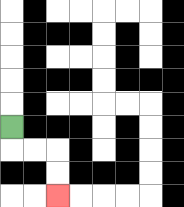{'start': '[0, 5]', 'end': '[2, 8]', 'path_directions': 'D,R,R,D,D', 'path_coordinates': '[[0, 5], [0, 6], [1, 6], [2, 6], [2, 7], [2, 8]]'}